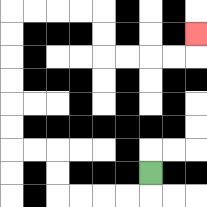{'start': '[6, 7]', 'end': '[8, 1]', 'path_directions': 'D,L,L,L,L,U,U,L,L,U,U,U,U,U,U,R,R,R,R,D,D,R,R,R,R,U', 'path_coordinates': '[[6, 7], [6, 8], [5, 8], [4, 8], [3, 8], [2, 8], [2, 7], [2, 6], [1, 6], [0, 6], [0, 5], [0, 4], [0, 3], [0, 2], [0, 1], [0, 0], [1, 0], [2, 0], [3, 0], [4, 0], [4, 1], [4, 2], [5, 2], [6, 2], [7, 2], [8, 2], [8, 1]]'}